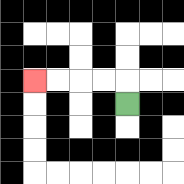{'start': '[5, 4]', 'end': '[1, 3]', 'path_directions': 'U,L,L,L,L', 'path_coordinates': '[[5, 4], [5, 3], [4, 3], [3, 3], [2, 3], [1, 3]]'}